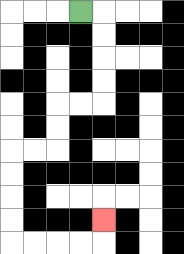{'start': '[3, 0]', 'end': '[4, 9]', 'path_directions': 'R,D,D,D,D,L,L,D,D,L,L,D,D,D,D,R,R,R,R,U', 'path_coordinates': '[[3, 0], [4, 0], [4, 1], [4, 2], [4, 3], [4, 4], [3, 4], [2, 4], [2, 5], [2, 6], [1, 6], [0, 6], [0, 7], [0, 8], [0, 9], [0, 10], [1, 10], [2, 10], [3, 10], [4, 10], [4, 9]]'}